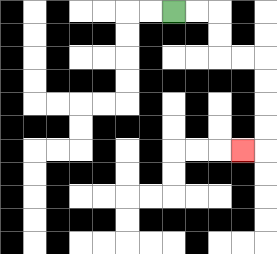{'start': '[7, 0]', 'end': '[10, 6]', 'path_directions': 'R,R,D,D,R,R,D,D,D,D,L', 'path_coordinates': '[[7, 0], [8, 0], [9, 0], [9, 1], [9, 2], [10, 2], [11, 2], [11, 3], [11, 4], [11, 5], [11, 6], [10, 6]]'}